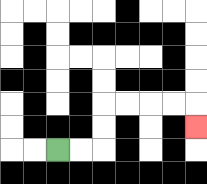{'start': '[2, 6]', 'end': '[8, 5]', 'path_directions': 'R,R,U,U,R,R,R,R,D', 'path_coordinates': '[[2, 6], [3, 6], [4, 6], [4, 5], [4, 4], [5, 4], [6, 4], [7, 4], [8, 4], [8, 5]]'}